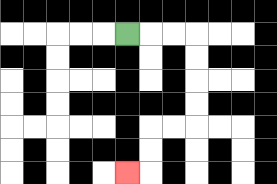{'start': '[5, 1]', 'end': '[5, 7]', 'path_directions': 'R,R,R,D,D,D,D,L,L,D,D,L', 'path_coordinates': '[[5, 1], [6, 1], [7, 1], [8, 1], [8, 2], [8, 3], [8, 4], [8, 5], [7, 5], [6, 5], [6, 6], [6, 7], [5, 7]]'}